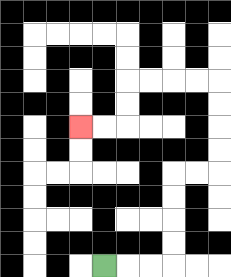{'start': '[4, 11]', 'end': '[3, 5]', 'path_directions': 'R,R,R,U,U,U,U,R,R,U,U,U,U,L,L,L,L,D,D,L,L', 'path_coordinates': '[[4, 11], [5, 11], [6, 11], [7, 11], [7, 10], [7, 9], [7, 8], [7, 7], [8, 7], [9, 7], [9, 6], [9, 5], [9, 4], [9, 3], [8, 3], [7, 3], [6, 3], [5, 3], [5, 4], [5, 5], [4, 5], [3, 5]]'}